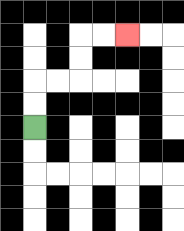{'start': '[1, 5]', 'end': '[5, 1]', 'path_directions': 'U,U,R,R,U,U,R,R', 'path_coordinates': '[[1, 5], [1, 4], [1, 3], [2, 3], [3, 3], [3, 2], [3, 1], [4, 1], [5, 1]]'}